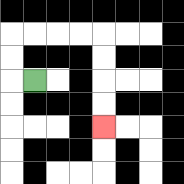{'start': '[1, 3]', 'end': '[4, 5]', 'path_directions': 'L,U,U,R,R,R,R,D,D,D,D', 'path_coordinates': '[[1, 3], [0, 3], [0, 2], [0, 1], [1, 1], [2, 1], [3, 1], [4, 1], [4, 2], [4, 3], [4, 4], [4, 5]]'}